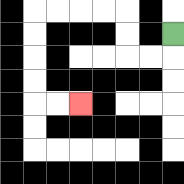{'start': '[7, 1]', 'end': '[3, 4]', 'path_directions': 'D,L,L,U,U,L,L,L,L,D,D,D,D,R,R', 'path_coordinates': '[[7, 1], [7, 2], [6, 2], [5, 2], [5, 1], [5, 0], [4, 0], [3, 0], [2, 0], [1, 0], [1, 1], [1, 2], [1, 3], [1, 4], [2, 4], [3, 4]]'}